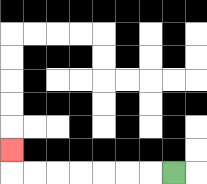{'start': '[7, 7]', 'end': '[0, 6]', 'path_directions': 'L,L,L,L,L,L,L,U', 'path_coordinates': '[[7, 7], [6, 7], [5, 7], [4, 7], [3, 7], [2, 7], [1, 7], [0, 7], [0, 6]]'}